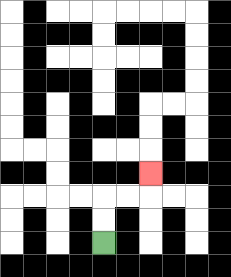{'start': '[4, 10]', 'end': '[6, 7]', 'path_directions': 'U,U,R,R,U', 'path_coordinates': '[[4, 10], [4, 9], [4, 8], [5, 8], [6, 8], [6, 7]]'}